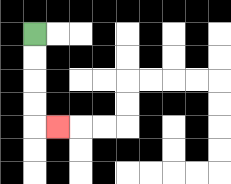{'start': '[1, 1]', 'end': '[2, 5]', 'path_directions': 'D,D,D,D,R', 'path_coordinates': '[[1, 1], [1, 2], [1, 3], [1, 4], [1, 5], [2, 5]]'}